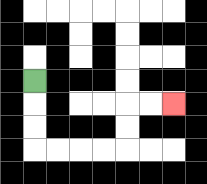{'start': '[1, 3]', 'end': '[7, 4]', 'path_directions': 'D,D,D,R,R,R,R,U,U,R,R', 'path_coordinates': '[[1, 3], [1, 4], [1, 5], [1, 6], [2, 6], [3, 6], [4, 6], [5, 6], [5, 5], [5, 4], [6, 4], [7, 4]]'}